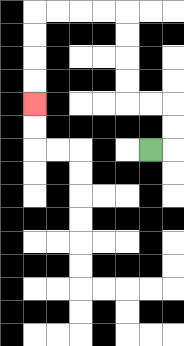{'start': '[6, 6]', 'end': '[1, 4]', 'path_directions': 'R,U,U,L,L,U,U,U,U,L,L,L,L,D,D,D,D', 'path_coordinates': '[[6, 6], [7, 6], [7, 5], [7, 4], [6, 4], [5, 4], [5, 3], [5, 2], [5, 1], [5, 0], [4, 0], [3, 0], [2, 0], [1, 0], [1, 1], [1, 2], [1, 3], [1, 4]]'}